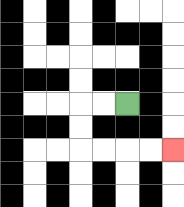{'start': '[5, 4]', 'end': '[7, 6]', 'path_directions': 'L,L,D,D,R,R,R,R', 'path_coordinates': '[[5, 4], [4, 4], [3, 4], [3, 5], [3, 6], [4, 6], [5, 6], [6, 6], [7, 6]]'}